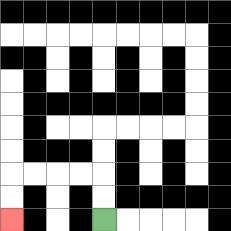{'start': '[4, 9]', 'end': '[0, 9]', 'path_directions': 'U,U,L,L,L,L,D,D', 'path_coordinates': '[[4, 9], [4, 8], [4, 7], [3, 7], [2, 7], [1, 7], [0, 7], [0, 8], [0, 9]]'}